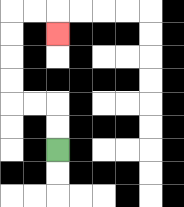{'start': '[2, 6]', 'end': '[2, 1]', 'path_directions': 'U,U,L,L,U,U,U,U,R,R,D', 'path_coordinates': '[[2, 6], [2, 5], [2, 4], [1, 4], [0, 4], [0, 3], [0, 2], [0, 1], [0, 0], [1, 0], [2, 0], [2, 1]]'}